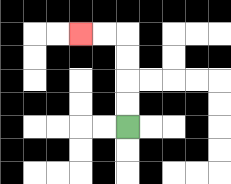{'start': '[5, 5]', 'end': '[3, 1]', 'path_directions': 'U,U,U,U,L,L', 'path_coordinates': '[[5, 5], [5, 4], [5, 3], [5, 2], [5, 1], [4, 1], [3, 1]]'}